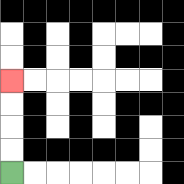{'start': '[0, 7]', 'end': '[0, 3]', 'path_directions': 'U,U,U,U', 'path_coordinates': '[[0, 7], [0, 6], [0, 5], [0, 4], [0, 3]]'}